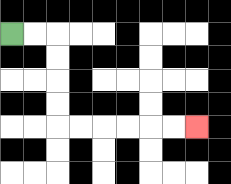{'start': '[0, 1]', 'end': '[8, 5]', 'path_directions': 'R,R,D,D,D,D,R,R,R,R,R,R', 'path_coordinates': '[[0, 1], [1, 1], [2, 1], [2, 2], [2, 3], [2, 4], [2, 5], [3, 5], [4, 5], [5, 5], [6, 5], [7, 5], [8, 5]]'}